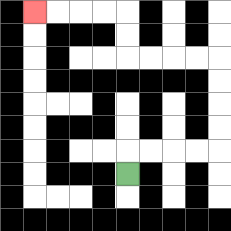{'start': '[5, 7]', 'end': '[1, 0]', 'path_directions': 'U,R,R,R,R,U,U,U,U,L,L,L,L,U,U,L,L,L,L', 'path_coordinates': '[[5, 7], [5, 6], [6, 6], [7, 6], [8, 6], [9, 6], [9, 5], [9, 4], [9, 3], [9, 2], [8, 2], [7, 2], [6, 2], [5, 2], [5, 1], [5, 0], [4, 0], [3, 0], [2, 0], [1, 0]]'}